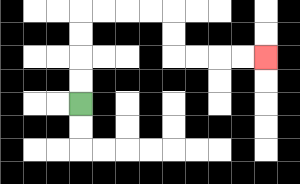{'start': '[3, 4]', 'end': '[11, 2]', 'path_directions': 'U,U,U,U,R,R,R,R,D,D,R,R,R,R', 'path_coordinates': '[[3, 4], [3, 3], [3, 2], [3, 1], [3, 0], [4, 0], [5, 0], [6, 0], [7, 0], [7, 1], [7, 2], [8, 2], [9, 2], [10, 2], [11, 2]]'}